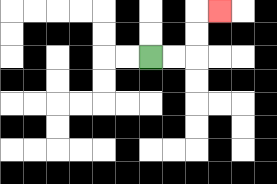{'start': '[6, 2]', 'end': '[9, 0]', 'path_directions': 'R,R,U,U,R', 'path_coordinates': '[[6, 2], [7, 2], [8, 2], [8, 1], [8, 0], [9, 0]]'}